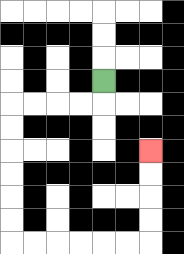{'start': '[4, 3]', 'end': '[6, 6]', 'path_directions': 'D,L,L,L,L,D,D,D,D,D,D,R,R,R,R,R,R,U,U,U,U', 'path_coordinates': '[[4, 3], [4, 4], [3, 4], [2, 4], [1, 4], [0, 4], [0, 5], [0, 6], [0, 7], [0, 8], [0, 9], [0, 10], [1, 10], [2, 10], [3, 10], [4, 10], [5, 10], [6, 10], [6, 9], [6, 8], [6, 7], [6, 6]]'}